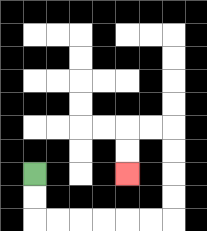{'start': '[1, 7]', 'end': '[5, 7]', 'path_directions': 'D,D,R,R,R,R,R,R,U,U,U,U,L,L,D,D', 'path_coordinates': '[[1, 7], [1, 8], [1, 9], [2, 9], [3, 9], [4, 9], [5, 9], [6, 9], [7, 9], [7, 8], [7, 7], [7, 6], [7, 5], [6, 5], [5, 5], [5, 6], [5, 7]]'}